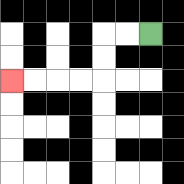{'start': '[6, 1]', 'end': '[0, 3]', 'path_directions': 'L,L,D,D,L,L,L,L', 'path_coordinates': '[[6, 1], [5, 1], [4, 1], [4, 2], [4, 3], [3, 3], [2, 3], [1, 3], [0, 3]]'}